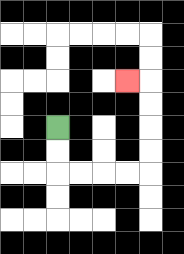{'start': '[2, 5]', 'end': '[5, 3]', 'path_directions': 'D,D,R,R,R,R,U,U,U,U,L', 'path_coordinates': '[[2, 5], [2, 6], [2, 7], [3, 7], [4, 7], [5, 7], [6, 7], [6, 6], [6, 5], [6, 4], [6, 3], [5, 3]]'}